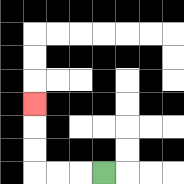{'start': '[4, 7]', 'end': '[1, 4]', 'path_directions': 'L,L,L,U,U,U', 'path_coordinates': '[[4, 7], [3, 7], [2, 7], [1, 7], [1, 6], [1, 5], [1, 4]]'}